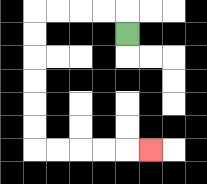{'start': '[5, 1]', 'end': '[6, 6]', 'path_directions': 'U,L,L,L,L,D,D,D,D,D,D,R,R,R,R,R', 'path_coordinates': '[[5, 1], [5, 0], [4, 0], [3, 0], [2, 0], [1, 0], [1, 1], [1, 2], [1, 3], [1, 4], [1, 5], [1, 6], [2, 6], [3, 6], [4, 6], [5, 6], [6, 6]]'}